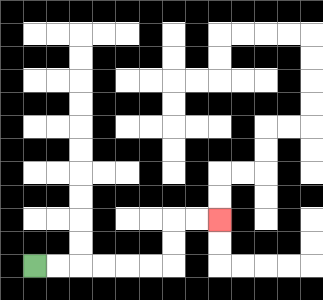{'start': '[1, 11]', 'end': '[9, 9]', 'path_directions': 'R,R,R,R,R,R,U,U,R,R', 'path_coordinates': '[[1, 11], [2, 11], [3, 11], [4, 11], [5, 11], [6, 11], [7, 11], [7, 10], [7, 9], [8, 9], [9, 9]]'}